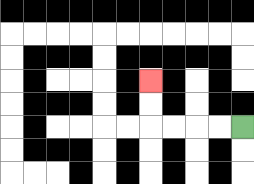{'start': '[10, 5]', 'end': '[6, 3]', 'path_directions': 'L,L,L,L,U,U', 'path_coordinates': '[[10, 5], [9, 5], [8, 5], [7, 5], [6, 5], [6, 4], [6, 3]]'}